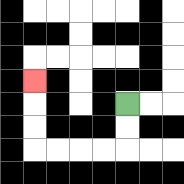{'start': '[5, 4]', 'end': '[1, 3]', 'path_directions': 'D,D,L,L,L,L,U,U,U', 'path_coordinates': '[[5, 4], [5, 5], [5, 6], [4, 6], [3, 6], [2, 6], [1, 6], [1, 5], [1, 4], [1, 3]]'}